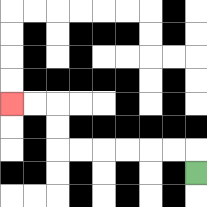{'start': '[8, 7]', 'end': '[0, 4]', 'path_directions': 'U,L,L,L,L,L,L,U,U,L,L', 'path_coordinates': '[[8, 7], [8, 6], [7, 6], [6, 6], [5, 6], [4, 6], [3, 6], [2, 6], [2, 5], [2, 4], [1, 4], [0, 4]]'}